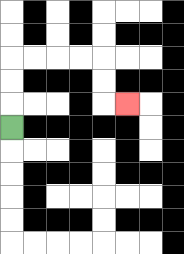{'start': '[0, 5]', 'end': '[5, 4]', 'path_directions': 'U,U,U,R,R,R,R,D,D,R', 'path_coordinates': '[[0, 5], [0, 4], [0, 3], [0, 2], [1, 2], [2, 2], [3, 2], [4, 2], [4, 3], [4, 4], [5, 4]]'}